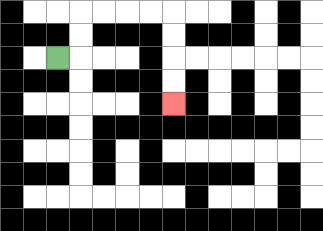{'start': '[2, 2]', 'end': '[7, 4]', 'path_directions': 'R,U,U,R,R,R,R,D,D,D,D', 'path_coordinates': '[[2, 2], [3, 2], [3, 1], [3, 0], [4, 0], [5, 0], [6, 0], [7, 0], [7, 1], [7, 2], [7, 3], [7, 4]]'}